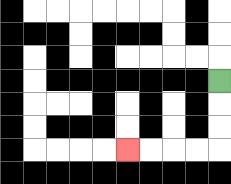{'start': '[9, 3]', 'end': '[5, 6]', 'path_directions': 'D,D,D,L,L,L,L', 'path_coordinates': '[[9, 3], [9, 4], [9, 5], [9, 6], [8, 6], [7, 6], [6, 6], [5, 6]]'}